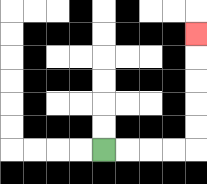{'start': '[4, 6]', 'end': '[8, 1]', 'path_directions': 'R,R,R,R,U,U,U,U,U', 'path_coordinates': '[[4, 6], [5, 6], [6, 6], [7, 6], [8, 6], [8, 5], [8, 4], [8, 3], [8, 2], [8, 1]]'}